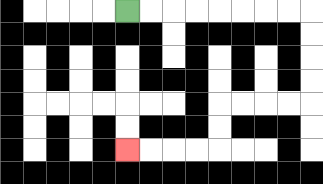{'start': '[5, 0]', 'end': '[5, 6]', 'path_directions': 'R,R,R,R,R,R,R,R,D,D,D,D,L,L,L,L,D,D,L,L,L,L', 'path_coordinates': '[[5, 0], [6, 0], [7, 0], [8, 0], [9, 0], [10, 0], [11, 0], [12, 0], [13, 0], [13, 1], [13, 2], [13, 3], [13, 4], [12, 4], [11, 4], [10, 4], [9, 4], [9, 5], [9, 6], [8, 6], [7, 6], [6, 6], [5, 6]]'}